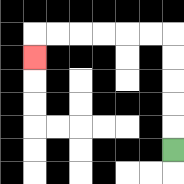{'start': '[7, 6]', 'end': '[1, 2]', 'path_directions': 'U,U,U,U,U,L,L,L,L,L,L,D', 'path_coordinates': '[[7, 6], [7, 5], [7, 4], [7, 3], [7, 2], [7, 1], [6, 1], [5, 1], [4, 1], [3, 1], [2, 1], [1, 1], [1, 2]]'}